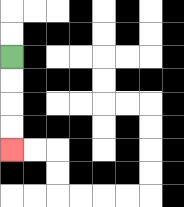{'start': '[0, 2]', 'end': '[0, 6]', 'path_directions': 'D,D,D,D', 'path_coordinates': '[[0, 2], [0, 3], [0, 4], [0, 5], [0, 6]]'}